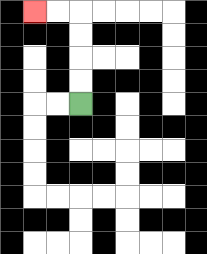{'start': '[3, 4]', 'end': '[1, 0]', 'path_directions': 'U,U,U,U,L,L', 'path_coordinates': '[[3, 4], [3, 3], [3, 2], [3, 1], [3, 0], [2, 0], [1, 0]]'}